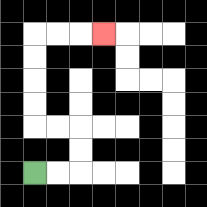{'start': '[1, 7]', 'end': '[4, 1]', 'path_directions': 'R,R,U,U,L,L,U,U,U,U,R,R,R', 'path_coordinates': '[[1, 7], [2, 7], [3, 7], [3, 6], [3, 5], [2, 5], [1, 5], [1, 4], [1, 3], [1, 2], [1, 1], [2, 1], [3, 1], [4, 1]]'}